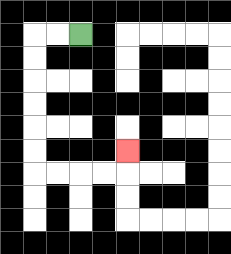{'start': '[3, 1]', 'end': '[5, 6]', 'path_directions': 'L,L,D,D,D,D,D,D,R,R,R,R,U', 'path_coordinates': '[[3, 1], [2, 1], [1, 1], [1, 2], [1, 3], [1, 4], [1, 5], [1, 6], [1, 7], [2, 7], [3, 7], [4, 7], [5, 7], [5, 6]]'}